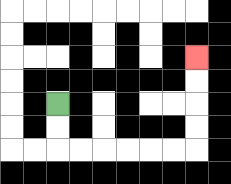{'start': '[2, 4]', 'end': '[8, 2]', 'path_directions': 'D,D,R,R,R,R,R,R,U,U,U,U', 'path_coordinates': '[[2, 4], [2, 5], [2, 6], [3, 6], [4, 6], [5, 6], [6, 6], [7, 6], [8, 6], [8, 5], [8, 4], [8, 3], [8, 2]]'}